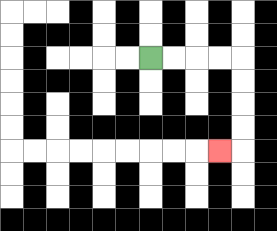{'start': '[6, 2]', 'end': '[9, 6]', 'path_directions': 'R,R,R,R,D,D,D,D,L', 'path_coordinates': '[[6, 2], [7, 2], [8, 2], [9, 2], [10, 2], [10, 3], [10, 4], [10, 5], [10, 6], [9, 6]]'}